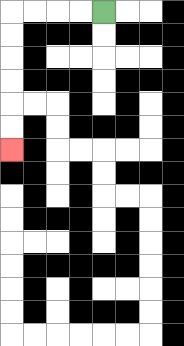{'start': '[4, 0]', 'end': '[0, 6]', 'path_directions': 'L,L,L,L,D,D,D,D,D,D', 'path_coordinates': '[[4, 0], [3, 0], [2, 0], [1, 0], [0, 0], [0, 1], [0, 2], [0, 3], [0, 4], [0, 5], [0, 6]]'}